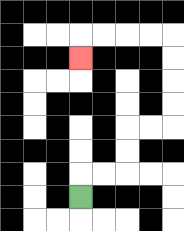{'start': '[3, 8]', 'end': '[3, 2]', 'path_directions': 'U,R,R,U,U,R,R,U,U,U,U,L,L,L,L,D', 'path_coordinates': '[[3, 8], [3, 7], [4, 7], [5, 7], [5, 6], [5, 5], [6, 5], [7, 5], [7, 4], [7, 3], [7, 2], [7, 1], [6, 1], [5, 1], [4, 1], [3, 1], [3, 2]]'}